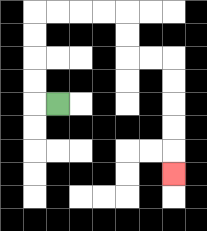{'start': '[2, 4]', 'end': '[7, 7]', 'path_directions': 'L,U,U,U,U,R,R,R,R,D,D,R,R,D,D,D,D,D', 'path_coordinates': '[[2, 4], [1, 4], [1, 3], [1, 2], [1, 1], [1, 0], [2, 0], [3, 0], [4, 0], [5, 0], [5, 1], [5, 2], [6, 2], [7, 2], [7, 3], [7, 4], [7, 5], [7, 6], [7, 7]]'}